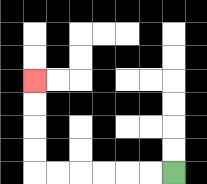{'start': '[7, 7]', 'end': '[1, 3]', 'path_directions': 'L,L,L,L,L,L,U,U,U,U', 'path_coordinates': '[[7, 7], [6, 7], [5, 7], [4, 7], [3, 7], [2, 7], [1, 7], [1, 6], [1, 5], [1, 4], [1, 3]]'}